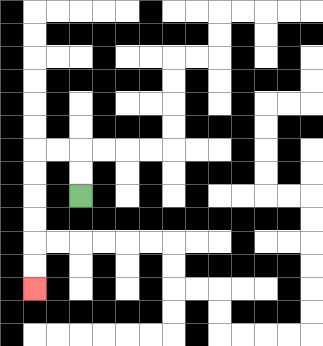{'start': '[3, 8]', 'end': '[1, 12]', 'path_directions': 'U,U,L,L,D,D,D,D,D,D', 'path_coordinates': '[[3, 8], [3, 7], [3, 6], [2, 6], [1, 6], [1, 7], [1, 8], [1, 9], [1, 10], [1, 11], [1, 12]]'}